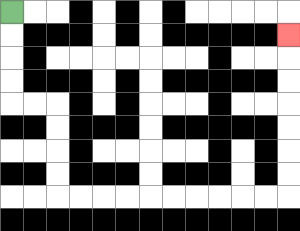{'start': '[0, 0]', 'end': '[12, 1]', 'path_directions': 'D,D,D,D,R,R,D,D,D,D,R,R,R,R,R,R,R,R,R,R,U,U,U,U,U,U,U', 'path_coordinates': '[[0, 0], [0, 1], [0, 2], [0, 3], [0, 4], [1, 4], [2, 4], [2, 5], [2, 6], [2, 7], [2, 8], [3, 8], [4, 8], [5, 8], [6, 8], [7, 8], [8, 8], [9, 8], [10, 8], [11, 8], [12, 8], [12, 7], [12, 6], [12, 5], [12, 4], [12, 3], [12, 2], [12, 1]]'}